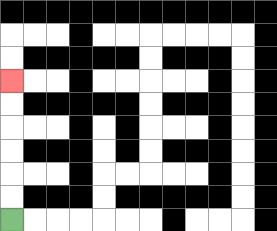{'start': '[0, 9]', 'end': '[0, 3]', 'path_directions': 'U,U,U,U,U,U', 'path_coordinates': '[[0, 9], [0, 8], [0, 7], [0, 6], [0, 5], [0, 4], [0, 3]]'}